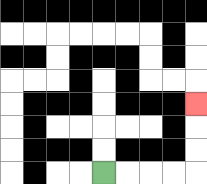{'start': '[4, 7]', 'end': '[8, 4]', 'path_directions': 'R,R,R,R,U,U,U', 'path_coordinates': '[[4, 7], [5, 7], [6, 7], [7, 7], [8, 7], [8, 6], [8, 5], [8, 4]]'}